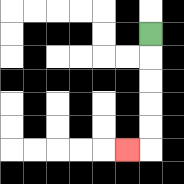{'start': '[6, 1]', 'end': '[5, 6]', 'path_directions': 'D,D,D,D,D,L', 'path_coordinates': '[[6, 1], [6, 2], [6, 3], [6, 4], [6, 5], [6, 6], [5, 6]]'}